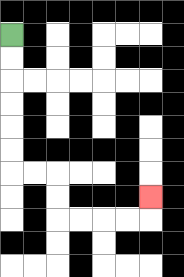{'start': '[0, 1]', 'end': '[6, 8]', 'path_directions': 'D,D,D,D,D,D,R,R,D,D,R,R,R,R,U', 'path_coordinates': '[[0, 1], [0, 2], [0, 3], [0, 4], [0, 5], [0, 6], [0, 7], [1, 7], [2, 7], [2, 8], [2, 9], [3, 9], [4, 9], [5, 9], [6, 9], [6, 8]]'}